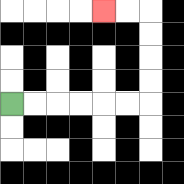{'start': '[0, 4]', 'end': '[4, 0]', 'path_directions': 'R,R,R,R,R,R,U,U,U,U,L,L', 'path_coordinates': '[[0, 4], [1, 4], [2, 4], [3, 4], [4, 4], [5, 4], [6, 4], [6, 3], [6, 2], [6, 1], [6, 0], [5, 0], [4, 0]]'}